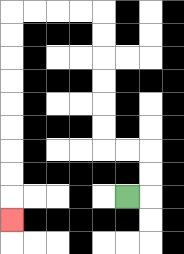{'start': '[5, 8]', 'end': '[0, 9]', 'path_directions': 'R,U,U,L,L,U,U,U,U,U,U,L,L,L,L,D,D,D,D,D,D,D,D,D', 'path_coordinates': '[[5, 8], [6, 8], [6, 7], [6, 6], [5, 6], [4, 6], [4, 5], [4, 4], [4, 3], [4, 2], [4, 1], [4, 0], [3, 0], [2, 0], [1, 0], [0, 0], [0, 1], [0, 2], [0, 3], [0, 4], [0, 5], [0, 6], [0, 7], [0, 8], [0, 9]]'}